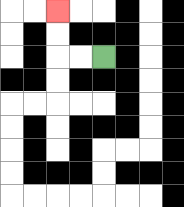{'start': '[4, 2]', 'end': '[2, 0]', 'path_directions': 'L,L,U,U', 'path_coordinates': '[[4, 2], [3, 2], [2, 2], [2, 1], [2, 0]]'}